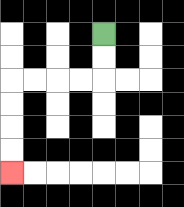{'start': '[4, 1]', 'end': '[0, 7]', 'path_directions': 'D,D,L,L,L,L,D,D,D,D', 'path_coordinates': '[[4, 1], [4, 2], [4, 3], [3, 3], [2, 3], [1, 3], [0, 3], [0, 4], [0, 5], [0, 6], [0, 7]]'}